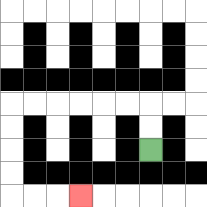{'start': '[6, 6]', 'end': '[3, 8]', 'path_directions': 'U,U,L,L,L,L,L,L,D,D,D,D,R,R,R', 'path_coordinates': '[[6, 6], [6, 5], [6, 4], [5, 4], [4, 4], [3, 4], [2, 4], [1, 4], [0, 4], [0, 5], [0, 6], [0, 7], [0, 8], [1, 8], [2, 8], [3, 8]]'}